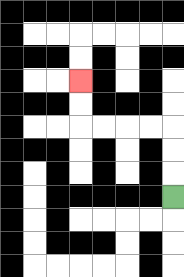{'start': '[7, 8]', 'end': '[3, 3]', 'path_directions': 'U,U,U,L,L,L,L,U,U', 'path_coordinates': '[[7, 8], [7, 7], [7, 6], [7, 5], [6, 5], [5, 5], [4, 5], [3, 5], [3, 4], [3, 3]]'}